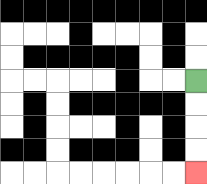{'start': '[8, 3]', 'end': '[8, 7]', 'path_directions': 'D,D,D,D', 'path_coordinates': '[[8, 3], [8, 4], [8, 5], [8, 6], [8, 7]]'}